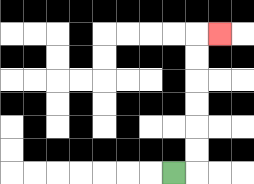{'start': '[7, 7]', 'end': '[9, 1]', 'path_directions': 'R,U,U,U,U,U,U,R', 'path_coordinates': '[[7, 7], [8, 7], [8, 6], [8, 5], [8, 4], [8, 3], [8, 2], [8, 1], [9, 1]]'}